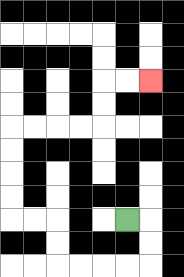{'start': '[5, 9]', 'end': '[6, 3]', 'path_directions': 'R,D,D,L,L,L,L,U,U,L,L,U,U,U,U,R,R,R,R,U,U,R,R', 'path_coordinates': '[[5, 9], [6, 9], [6, 10], [6, 11], [5, 11], [4, 11], [3, 11], [2, 11], [2, 10], [2, 9], [1, 9], [0, 9], [0, 8], [0, 7], [0, 6], [0, 5], [1, 5], [2, 5], [3, 5], [4, 5], [4, 4], [4, 3], [5, 3], [6, 3]]'}